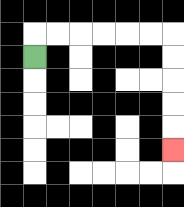{'start': '[1, 2]', 'end': '[7, 6]', 'path_directions': 'U,R,R,R,R,R,R,D,D,D,D,D', 'path_coordinates': '[[1, 2], [1, 1], [2, 1], [3, 1], [4, 1], [5, 1], [6, 1], [7, 1], [7, 2], [7, 3], [7, 4], [7, 5], [7, 6]]'}